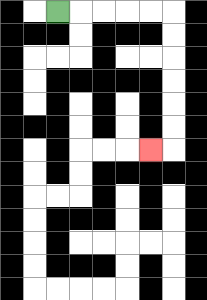{'start': '[2, 0]', 'end': '[6, 6]', 'path_directions': 'R,R,R,R,R,D,D,D,D,D,D,L', 'path_coordinates': '[[2, 0], [3, 0], [4, 0], [5, 0], [6, 0], [7, 0], [7, 1], [7, 2], [7, 3], [7, 4], [7, 5], [7, 6], [6, 6]]'}